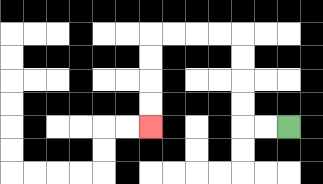{'start': '[12, 5]', 'end': '[6, 5]', 'path_directions': 'L,L,U,U,U,U,L,L,L,L,D,D,D,D', 'path_coordinates': '[[12, 5], [11, 5], [10, 5], [10, 4], [10, 3], [10, 2], [10, 1], [9, 1], [8, 1], [7, 1], [6, 1], [6, 2], [6, 3], [6, 4], [6, 5]]'}